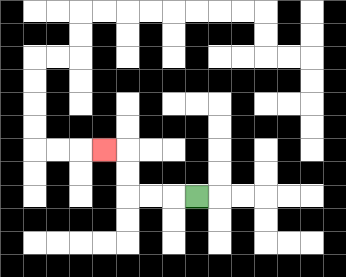{'start': '[8, 8]', 'end': '[4, 6]', 'path_directions': 'L,L,L,U,U,L', 'path_coordinates': '[[8, 8], [7, 8], [6, 8], [5, 8], [5, 7], [5, 6], [4, 6]]'}